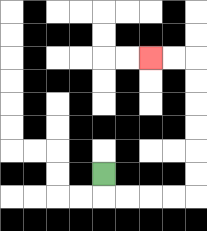{'start': '[4, 7]', 'end': '[6, 2]', 'path_directions': 'D,R,R,R,R,U,U,U,U,U,U,L,L', 'path_coordinates': '[[4, 7], [4, 8], [5, 8], [6, 8], [7, 8], [8, 8], [8, 7], [8, 6], [8, 5], [8, 4], [8, 3], [8, 2], [7, 2], [6, 2]]'}